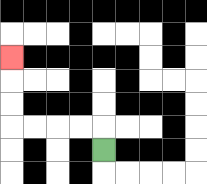{'start': '[4, 6]', 'end': '[0, 2]', 'path_directions': 'U,L,L,L,L,U,U,U', 'path_coordinates': '[[4, 6], [4, 5], [3, 5], [2, 5], [1, 5], [0, 5], [0, 4], [0, 3], [0, 2]]'}